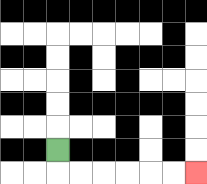{'start': '[2, 6]', 'end': '[8, 7]', 'path_directions': 'D,R,R,R,R,R,R', 'path_coordinates': '[[2, 6], [2, 7], [3, 7], [4, 7], [5, 7], [6, 7], [7, 7], [8, 7]]'}